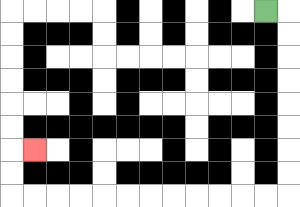{'start': '[11, 0]', 'end': '[1, 6]', 'path_directions': 'R,D,D,D,D,D,D,D,D,L,L,L,L,L,L,L,L,L,L,L,L,U,U,R', 'path_coordinates': '[[11, 0], [12, 0], [12, 1], [12, 2], [12, 3], [12, 4], [12, 5], [12, 6], [12, 7], [12, 8], [11, 8], [10, 8], [9, 8], [8, 8], [7, 8], [6, 8], [5, 8], [4, 8], [3, 8], [2, 8], [1, 8], [0, 8], [0, 7], [0, 6], [1, 6]]'}